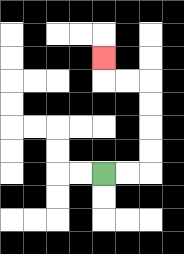{'start': '[4, 7]', 'end': '[4, 2]', 'path_directions': 'R,R,U,U,U,U,L,L,U', 'path_coordinates': '[[4, 7], [5, 7], [6, 7], [6, 6], [6, 5], [6, 4], [6, 3], [5, 3], [4, 3], [4, 2]]'}